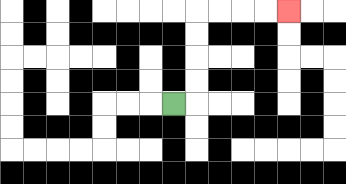{'start': '[7, 4]', 'end': '[12, 0]', 'path_directions': 'R,U,U,U,U,R,R,R,R', 'path_coordinates': '[[7, 4], [8, 4], [8, 3], [8, 2], [8, 1], [8, 0], [9, 0], [10, 0], [11, 0], [12, 0]]'}